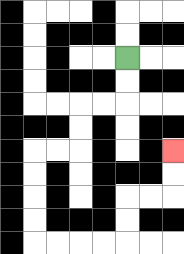{'start': '[5, 2]', 'end': '[7, 6]', 'path_directions': 'D,D,L,L,D,D,L,L,D,D,D,D,R,R,R,R,U,U,R,R,U,U', 'path_coordinates': '[[5, 2], [5, 3], [5, 4], [4, 4], [3, 4], [3, 5], [3, 6], [2, 6], [1, 6], [1, 7], [1, 8], [1, 9], [1, 10], [2, 10], [3, 10], [4, 10], [5, 10], [5, 9], [5, 8], [6, 8], [7, 8], [7, 7], [7, 6]]'}